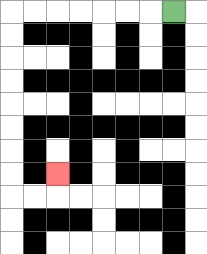{'start': '[7, 0]', 'end': '[2, 7]', 'path_directions': 'L,L,L,L,L,L,L,D,D,D,D,D,D,D,D,R,R,U', 'path_coordinates': '[[7, 0], [6, 0], [5, 0], [4, 0], [3, 0], [2, 0], [1, 0], [0, 0], [0, 1], [0, 2], [0, 3], [0, 4], [0, 5], [0, 6], [0, 7], [0, 8], [1, 8], [2, 8], [2, 7]]'}